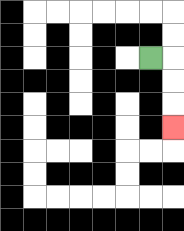{'start': '[6, 2]', 'end': '[7, 5]', 'path_directions': 'R,D,D,D', 'path_coordinates': '[[6, 2], [7, 2], [7, 3], [7, 4], [7, 5]]'}